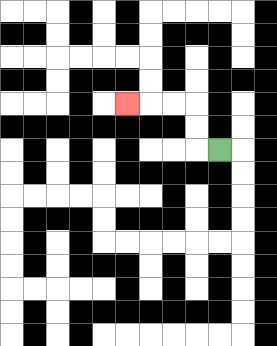{'start': '[9, 6]', 'end': '[5, 4]', 'path_directions': 'L,U,U,L,L,L', 'path_coordinates': '[[9, 6], [8, 6], [8, 5], [8, 4], [7, 4], [6, 4], [5, 4]]'}